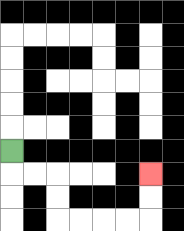{'start': '[0, 6]', 'end': '[6, 7]', 'path_directions': 'D,R,R,D,D,R,R,R,R,U,U', 'path_coordinates': '[[0, 6], [0, 7], [1, 7], [2, 7], [2, 8], [2, 9], [3, 9], [4, 9], [5, 9], [6, 9], [6, 8], [6, 7]]'}